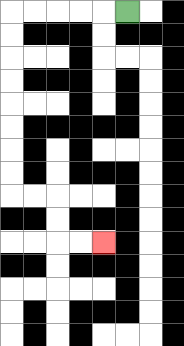{'start': '[5, 0]', 'end': '[4, 10]', 'path_directions': 'L,L,L,L,L,D,D,D,D,D,D,D,D,R,R,D,D,R,R', 'path_coordinates': '[[5, 0], [4, 0], [3, 0], [2, 0], [1, 0], [0, 0], [0, 1], [0, 2], [0, 3], [0, 4], [0, 5], [0, 6], [0, 7], [0, 8], [1, 8], [2, 8], [2, 9], [2, 10], [3, 10], [4, 10]]'}